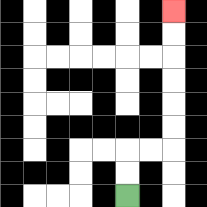{'start': '[5, 8]', 'end': '[7, 0]', 'path_directions': 'U,U,R,R,U,U,U,U,U,U', 'path_coordinates': '[[5, 8], [5, 7], [5, 6], [6, 6], [7, 6], [7, 5], [7, 4], [7, 3], [7, 2], [7, 1], [7, 0]]'}